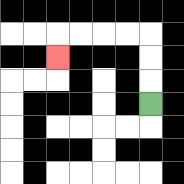{'start': '[6, 4]', 'end': '[2, 2]', 'path_directions': 'U,U,U,L,L,L,L,D', 'path_coordinates': '[[6, 4], [6, 3], [6, 2], [6, 1], [5, 1], [4, 1], [3, 1], [2, 1], [2, 2]]'}